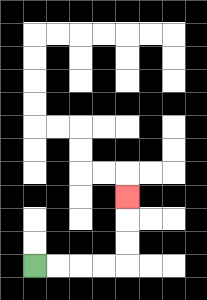{'start': '[1, 11]', 'end': '[5, 8]', 'path_directions': 'R,R,R,R,U,U,U', 'path_coordinates': '[[1, 11], [2, 11], [3, 11], [4, 11], [5, 11], [5, 10], [5, 9], [5, 8]]'}